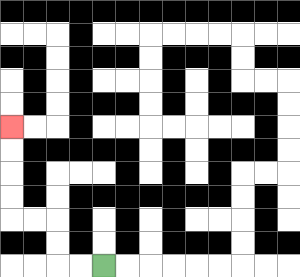{'start': '[4, 11]', 'end': '[0, 5]', 'path_directions': 'L,L,U,U,L,L,U,U,U,U', 'path_coordinates': '[[4, 11], [3, 11], [2, 11], [2, 10], [2, 9], [1, 9], [0, 9], [0, 8], [0, 7], [0, 6], [0, 5]]'}